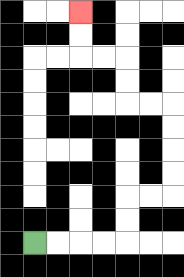{'start': '[1, 10]', 'end': '[3, 0]', 'path_directions': 'R,R,R,R,U,U,R,R,U,U,U,U,L,L,U,U,L,L,U,U', 'path_coordinates': '[[1, 10], [2, 10], [3, 10], [4, 10], [5, 10], [5, 9], [5, 8], [6, 8], [7, 8], [7, 7], [7, 6], [7, 5], [7, 4], [6, 4], [5, 4], [5, 3], [5, 2], [4, 2], [3, 2], [3, 1], [3, 0]]'}